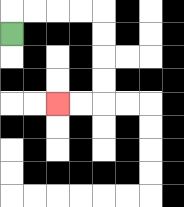{'start': '[0, 1]', 'end': '[2, 4]', 'path_directions': 'U,R,R,R,R,D,D,D,D,L,L', 'path_coordinates': '[[0, 1], [0, 0], [1, 0], [2, 0], [3, 0], [4, 0], [4, 1], [4, 2], [4, 3], [4, 4], [3, 4], [2, 4]]'}